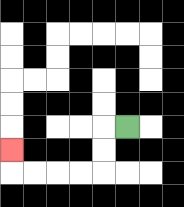{'start': '[5, 5]', 'end': '[0, 6]', 'path_directions': 'L,D,D,L,L,L,L,U', 'path_coordinates': '[[5, 5], [4, 5], [4, 6], [4, 7], [3, 7], [2, 7], [1, 7], [0, 7], [0, 6]]'}